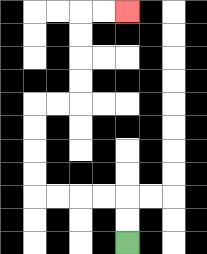{'start': '[5, 10]', 'end': '[5, 0]', 'path_directions': 'U,U,L,L,L,L,U,U,U,U,R,R,U,U,U,U,R,R', 'path_coordinates': '[[5, 10], [5, 9], [5, 8], [4, 8], [3, 8], [2, 8], [1, 8], [1, 7], [1, 6], [1, 5], [1, 4], [2, 4], [3, 4], [3, 3], [3, 2], [3, 1], [3, 0], [4, 0], [5, 0]]'}